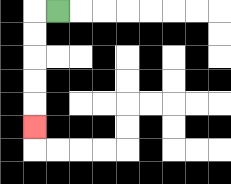{'start': '[2, 0]', 'end': '[1, 5]', 'path_directions': 'L,D,D,D,D,D', 'path_coordinates': '[[2, 0], [1, 0], [1, 1], [1, 2], [1, 3], [1, 4], [1, 5]]'}